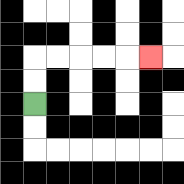{'start': '[1, 4]', 'end': '[6, 2]', 'path_directions': 'U,U,R,R,R,R,R', 'path_coordinates': '[[1, 4], [1, 3], [1, 2], [2, 2], [3, 2], [4, 2], [5, 2], [6, 2]]'}